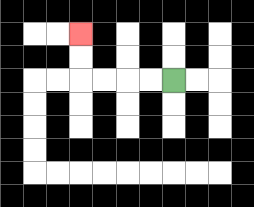{'start': '[7, 3]', 'end': '[3, 1]', 'path_directions': 'L,L,L,L,U,U', 'path_coordinates': '[[7, 3], [6, 3], [5, 3], [4, 3], [3, 3], [3, 2], [3, 1]]'}